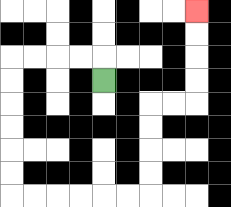{'start': '[4, 3]', 'end': '[8, 0]', 'path_directions': 'U,L,L,L,L,D,D,D,D,D,D,R,R,R,R,R,R,U,U,U,U,R,R,U,U,U,U', 'path_coordinates': '[[4, 3], [4, 2], [3, 2], [2, 2], [1, 2], [0, 2], [0, 3], [0, 4], [0, 5], [0, 6], [0, 7], [0, 8], [1, 8], [2, 8], [3, 8], [4, 8], [5, 8], [6, 8], [6, 7], [6, 6], [6, 5], [6, 4], [7, 4], [8, 4], [8, 3], [8, 2], [8, 1], [8, 0]]'}